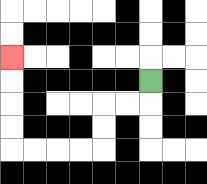{'start': '[6, 3]', 'end': '[0, 2]', 'path_directions': 'D,L,L,D,D,L,L,L,L,U,U,U,U', 'path_coordinates': '[[6, 3], [6, 4], [5, 4], [4, 4], [4, 5], [4, 6], [3, 6], [2, 6], [1, 6], [0, 6], [0, 5], [0, 4], [0, 3], [0, 2]]'}